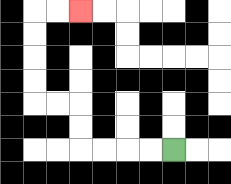{'start': '[7, 6]', 'end': '[3, 0]', 'path_directions': 'L,L,L,L,U,U,L,L,U,U,U,U,R,R', 'path_coordinates': '[[7, 6], [6, 6], [5, 6], [4, 6], [3, 6], [3, 5], [3, 4], [2, 4], [1, 4], [1, 3], [1, 2], [1, 1], [1, 0], [2, 0], [3, 0]]'}